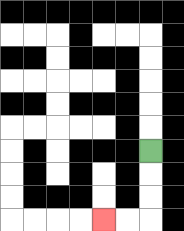{'start': '[6, 6]', 'end': '[4, 9]', 'path_directions': 'D,D,D,L,L', 'path_coordinates': '[[6, 6], [6, 7], [6, 8], [6, 9], [5, 9], [4, 9]]'}